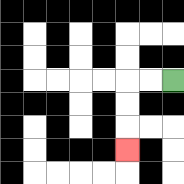{'start': '[7, 3]', 'end': '[5, 6]', 'path_directions': 'L,L,D,D,D', 'path_coordinates': '[[7, 3], [6, 3], [5, 3], [5, 4], [5, 5], [5, 6]]'}